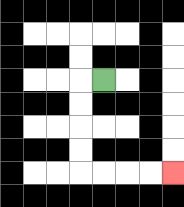{'start': '[4, 3]', 'end': '[7, 7]', 'path_directions': 'L,D,D,D,D,R,R,R,R', 'path_coordinates': '[[4, 3], [3, 3], [3, 4], [3, 5], [3, 6], [3, 7], [4, 7], [5, 7], [6, 7], [7, 7]]'}